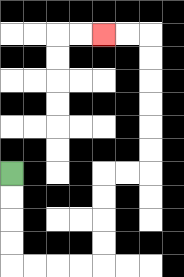{'start': '[0, 7]', 'end': '[4, 1]', 'path_directions': 'D,D,D,D,R,R,R,R,U,U,U,U,R,R,U,U,U,U,U,U,L,L', 'path_coordinates': '[[0, 7], [0, 8], [0, 9], [0, 10], [0, 11], [1, 11], [2, 11], [3, 11], [4, 11], [4, 10], [4, 9], [4, 8], [4, 7], [5, 7], [6, 7], [6, 6], [6, 5], [6, 4], [6, 3], [6, 2], [6, 1], [5, 1], [4, 1]]'}